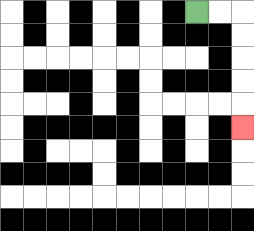{'start': '[8, 0]', 'end': '[10, 5]', 'path_directions': 'R,R,D,D,D,D,D', 'path_coordinates': '[[8, 0], [9, 0], [10, 0], [10, 1], [10, 2], [10, 3], [10, 4], [10, 5]]'}